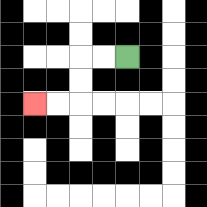{'start': '[5, 2]', 'end': '[1, 4]', 'path_directions': 'L,L,D,D,L,L', 'path_coordinates': '[[5, 2], [4, 2], [3, 2], [3, 3], [3, 4], [2, 4], [1, 4]]'}